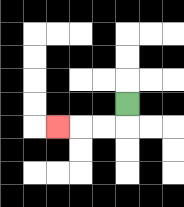{'start': '[5, 4]', 'end': '[2, 5]', 'path_directions': 'D,L,L,L', 'path_coordinates': '[[5, 4], [5, 5], [4, 5], [3, 5], [2, 5]]'}